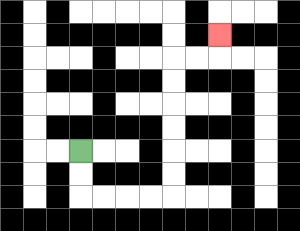{'start': '[3, 6]', 'end': '[9, 1]', 'path_directions': 'D,D,R,R,R,R,U,U,U,U,U,U,R,R,U', 'path_coordinates': '[[3, 6], [3, 7], [3, 8], [4, 8], [5, 8], [6, 8], [7, 8], [7, 7], [7, 6], [7, 5], [7, 4], [7, 3], [7, 2], [8, 2], [9, 2], [9, 1]]'}